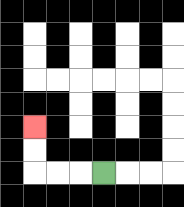{'start': '[4, 7]', 'end': '[1, 5]', 'path_directions': 'L,L,L,U,U', 'path_coordinates': '[[4, 7], [3, 7], [2, 7], [1, 7], [1, 6], [1, 5]]'}